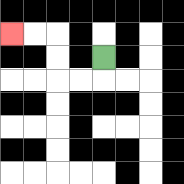{'start': '[4, 2]', 'end': '[0, 1]', 'path_directions': 'D,L,L,U,U,L,L', 'path_coordinates': '[[4, 2], [4, 3], [3, 3], [2, 3], [2, 2], [2, 1], [1, 1], [0, 1]]'}